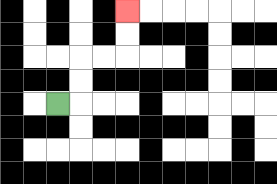{'start': '[2, 4]', 'end': '[5, 0]', 'path_directions': 'R,U,U,R,R,U,U', 'path_coordinates': '[[2, 4], [3, 4], [3, 3], [3, 2], [4, 2], [5, 2], [5, 1], [5, 0]]'}